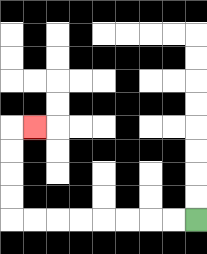{'start': '[8, 9]', 'end': '[1, 5]', 'path_directions': 'L,L,L,L,L,L,L,L,U,U,U,U,R', 'path_coordinates': '[[8, 9], [7, 9], [6, 9], [5, 9], [4, 9], [3, 9], [2, 9], [1, 9], [0, 9], [0, 8], [0, 7], [0, 6], [0, 5], [1, 5]]'}